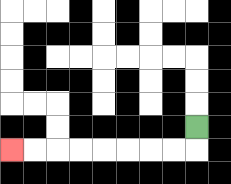{'start': '[8, 5]', 'end': '[0, 6]', 'path_directions': 'D,L,L,L,L,L,L,L,L', 'path_coordinates': '[[8, 5], [8, 6], [7, 6], [6, 6], [5, 6], [4, 6], [3, 6], [2, 6], [1, 6], [0, 6]]'}